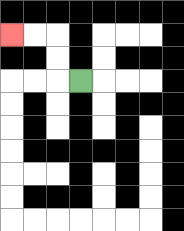{'start': '[3, 3]', 'end': '[0, 1]', 'path_directions': 'L,U,U,L,L', 'path_coordinates': '[[3, 3], [2, 3], [2, 2], [2, 1], [1, 1], [0, 1]]'}